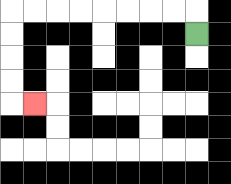{'start': '[8, 1]', 'end': '[1, 4]', 'path_directions': 'U,L,L,L,L,L,L,L,L,D,D,D,D,R', 'path_coordinates': '[[8, 1], [8, 0], [7, 0], [6, 0], [5, 0], [4, 0], [3, 0], [2, 0], [1, 0], [0, 0], [0, 1], [0, 2], [0, 3], [0, 4], [1, 4]]'}